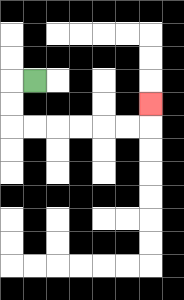{'start': '[1, 3]', 'end': '[6, 4]', 'path_directions': 'L,D,D,R,R,R,R,R,R,U', 'path_coordinates': '[[1, 3], [0, 3], [0, 4], [0, 5], [1, 5], [2, 5], [3, 5], [4, 5], [5, 5], [6, 5], [6, 4]]'}